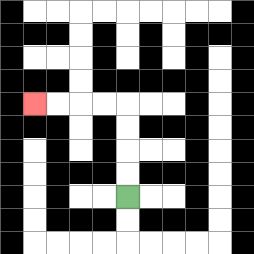{'start': '[5, 8]', 'end': '[1, 4]', 'path_directions': 'U,U,U,U,L,L,L,L', 'path_coordinates': '[[5, 8], [5, 7], [5, 6], [5, 5], [5, 4], [4, 4], [3, 4], [2, 4], [1, 4]]'}